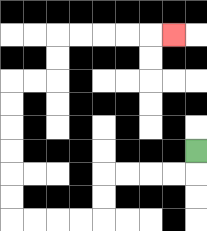{'start': '[8, 6]', 'end': '[7, 1]', 'path_directions': 'D,L,L,L,L,D,D,L,L,L,L,U,U,U,U,U,U,R,R,U,U,R,R,R,R,R', 'path_coordinates': '[[8, 6], [8, 7], [7, 7], [6, 7], [5, 7], [4, 7], [4, 8], [4, 9], [3, 9], [2, 9], [1, 9], [0, 9], [0, 8], [0, 7], [0, 6], [0, 5], [0, 4], [0, 3], [1, 3], [2, 3], [2, 2], [2, 1], [3, 1], [4, 1], [5, 1], [6, 1], [7, 1]]'}